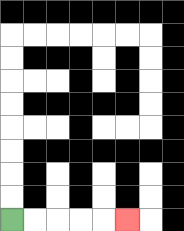{'start': '[0, 9]', 'end': '[5, 9]', 'path_directions': 'R,R,R,R,R', 'path_coordinates': '[[0, 9], [1, 9], [2, 9], [3, 9], [4, 9], [5, 9]]'}